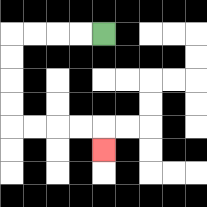{'start': '[4, 1]', 'end': '[4, 6]', 'path_directions': 'L,L,L,L,D,D,D,D,R,R,R,R,D', 'path_coordinates': '[[4, 1], [3, 1], [2, 1], [1, 1], [0, 1], [0, 2], [0, 3], [0, 4], [0, 5], [1, 5], [2, 5], [3, 5], [4, 5], [4, 6]]'}